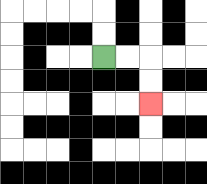{'start': '[4, 2]', 'end': '[6, 4]', 'path_directions': 'R,R,D,D', 'path_coordinates': '[[4, 2], [5, 2], [6, 2], [6, 3], [6, 4]]'}